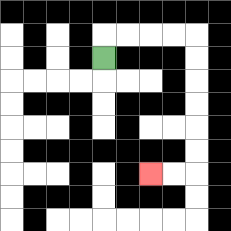{'start': '[4, 2]', 'end': '[6, 7]', 'path_directions': 'U,R,R,R,R,D,D,D,D,D,D,L,L', 'path_coordinates': '[[4, 2], [4, 1], [5, 1], [6, 1], [7, 1], [8, 1], [8, 2], [8, 3], [8, 4], [8, 5], [8, 6], [8, 7], [7, 7], [6, 7]]'}